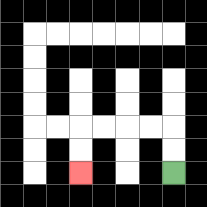{'start': '[7, 7]', 'end': '[3, 7]', 'path_directions': 'U,U,L,L,L,L,D,D', 'path_coordinates': '[[7, 7], [7, 6], [7, 5], [6, 5], [5, 5], [4, 5], [3, 5], [3, 6], [3, 7]]'}